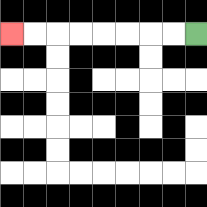{'start': '[8, 1]', 'end': '[0, 1]', 'path_directions': 'L,L,L,L,L,L,L,L', 'path_coordinates': '[[8, 1], [7, 1], [6, 1], [5, 1], [4, 1], [3, 1], [2, 1], [1, 1], [0, 1]]'}